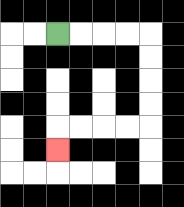{'start': '[2, 1]', 'end': '[2, 6]', 'path_directions': 'R,R,R,R,D,D,D,D,L,L,L,L,D', 'path_coordinates': '[[2, 1], [3, 1], [4, 1], [5, 1], [6, 1], [6, 2], [6, 3], [6, 4], [6, 5], [5, 5], [4, 5], [3, 5], [2, 5], [2, 6]]'}